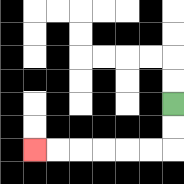{'start': '[7, 4]', 'end': '[1, 6]', 'path_directions': 'D,D,L,L,L,L,L,L', 'path_coordinates': '[[7, 4], [7, 5], [7, 6], [6, 6], [5, 6], [4, 6], [3, 6], [2, 6], [1, 6]]'}